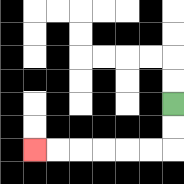{'start': '[7, 4]', 'end': '[1, 6]', 'path_directions': 'D,D,L,L,L,L,L,L', 'path_coordinates': '[[7, 4], [7, 5], [7, 6], [6, 6], [5, 6], [4, 6], [3, 6], [2, 6], [1, 6]]'}